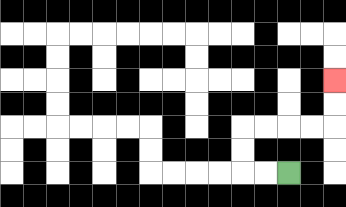{'start': '[12, 7]', 'end': '[14, 3]', 'path_directions': 'L,L,U,U,R,R,R,R,U,U', 'path_coordinates': '[[12, 7], [11, 7], [10, 7], [10, 6], [10, 5], [11, 5], [12, 5], [13, 5], [14, 5], [14, 4], [14, 3]]'}